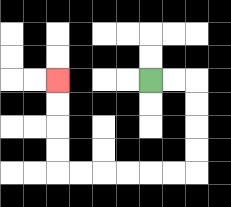{'start': '[6, 3]', 'end': '[2, 3]', 'path_directions': 'R,R,D,D,D,D,L,L,L,L,L,L,U,U,U,U', 'path_coordinates': '[[6, 3], [7, 3], [8, 3], [8, 4], [8, 5], [8, 6], [8, 7], [7, 7], [6, 7], [5, 7], [4, 7], [3, 7], [2, 7], [2, 6], [2, 5], [2, 4], [2, 3]]'}